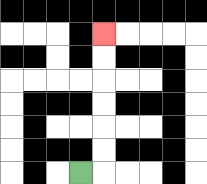{'start': '[3, 7]', 'end': '[4, 1]', 'path_directions': 'R,U,U,U,U,U,U', 'path_coordinates': '[[3, 7], [4, 7], [4, 6], [4, 5], [4, 4], [4, 3], [4, 2], [4, 1]]'}